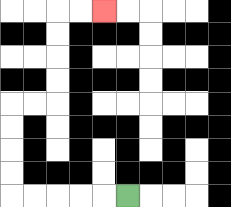{'start': '[5, 8]', 'end': '[4, 0]', 'path_directions': 'L,L,L,L,L,U,U,U,U,R,R,U,U,U,U,R,R', 'path_coordinates': '[[5, 8], [4, 8], [3, 8], [2, 8], [1, 8], [0, 8], [0, 7], [0, 6], [0, 5], [0, 4], [1, 4], [2, 4], [2, 3], [2, 2], [2, 1], [2, 0], [3, 0], [4, 0]]'}